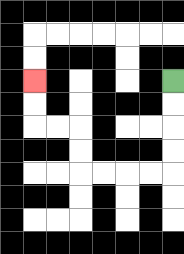{'start': '[7, 3]', 'end': '[1, 3]', 'path_directions': 'D,D,D,D,L,L,L,L,U,U,L,L,U,U', 'path_coordinates': '[[7, 3], [7, 4], [7, 5], [7, 6], [7, 7], [6, 7], [5, 7], [4, 7], [3, 7], [3, 6], [3, 5], [2, 5], [1, 5], [1, 4], [1, 3]]'}